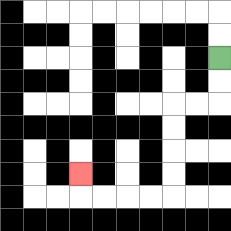{'start': '[9, 2]', 'end': '[3, 7]', 'path_directions': 'D,D,L,L,D,D,D,D,L,L,L,L,U', 'path_coordinates': '[[9, 2], [9, 3], [9, 4], [8, 4], [7, 4], [7, 5], [7, 6], [7, 7], [7, 8], [6, 8], [5, 8], [4, 8], [3, 8], [3, 7]]'}